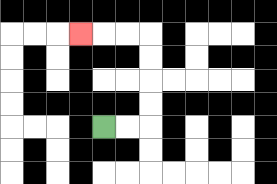{'start': '[4, 5]', 'end': '[3, 1]', 'path_directions': 'R,R,U,U,U,U,L,L,L', 'path_coordinates': '[[4, 5], [5, 5], [6, 5], [6, 4], [6, 3], [6, 2], [6, 1], [5, 1], [4, 1], [3, 1]]'}